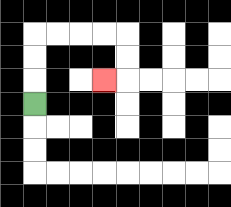{'start': '[1, 4]', 'end': '[4, 3]', 'path_directions': 'U,U,U,R,R,R,R,D,D,L', 'path_coordinates': '[[1, 4], [1, 3], [1, 2], [1, 1], [2, 1], [3, 1], [4, 1], [5, 1], [5, 2], [5, 3], [4, 3]]'}